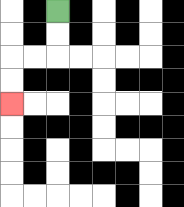{'start': '[2, 0]', 'end': '[0, 4]', 'path_directions': 'D,D,L,L,D,D', 'path_coordinates': '[[2, 0], [2, 1], [2, 2], [1, 2], [0, 2], [0, 3], [0, 4]]'}